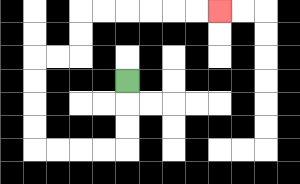{'start': '[5, 3]', 'end': '[9, 0]', 'path_directions': 'D,D,D,L,L,L,L,U,U,U,U,R,R,U,U,R,R,R,R,R,R', 'path_coordinates': '[[5, 3], [5, 4], [5, 5], [5, 6], [4, 6], [3, 6], [2, 6], [1, 6], [1, 5], [1, 4], [1, 3], [1, 2], [2, 2], [3, 2], [3, 1], [3, 0], [4, 0], [5, 0], [6, 0], [7, 0], [8, 0], [9, 0]]'}